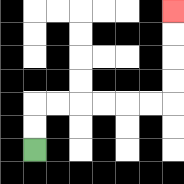{'start': '[1, 6]', 'end': '[7, 0]', 'path_directions': 'U,U,R,R,R,R,R,R,U,U,U,U', 'path_coordinates': '[[1, 6], [1, 5], [1, 4], [2, 4], [3, 4], [4, 4], [5, 4], [6, 4], [7, 4], [7, 3], [7, 2], [7, 1], [7, 0]]'}